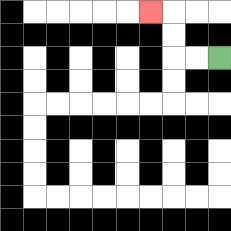{'start': '[9, 2]', 'end': '[6, 0]', 'path_directions': 'L,L,U,U,L', 'path_coordinates': '[[9, 2], [8, 2], [7, 2], [7, 1], [7, 0], [6, 0]]'}